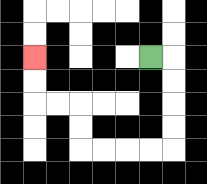{'start': '[6, 2]', 'end': '[1, 2]', 'path_directions': 'R,D,D,D,D,L,L,L,L,U,U,L,L,U,U', 'path_coordinates': '[[6, 2], [7, 2], [7, 3], [7, 4], [7, 5], [7, 6], [6, 6], [5, 6], [4, 6], [3, 6], [3, 5], [3, 4], [2, 4], [1, 4], [1, 3], [1, 2]]'}